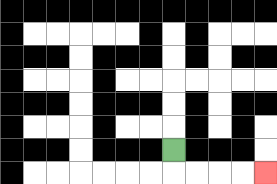{'start': '[7, 6]', 'end': '[11, 7]', 'path_directions': 'D,R,R,R,R', 'path_coordinates': '[[7, 6], [7, 7], [8, 7], [9, 7], [10, 7], [11, 7]]'}